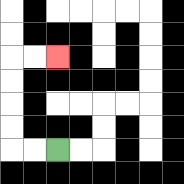{'start': '[2, 6]', 'end': '[2, 2]', 'path_directions': 'L,L,U,U,U,U,R,R', 'path_coordinates': '[[2, 6], [1, 6], [0, 6], [0, 5], [0, 4], [0, 3], [0, 2], [1, 2], [2, 2]]'}